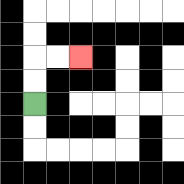{'start': '[1, 4]', 'end': '[3, 2]', 'path_directions': 'U,U,R,R', 'path_coordinates': '[[1, 4], [1, 3], [1, 2], [2, 2], [3, 2]]'}